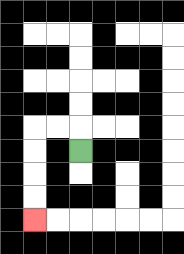{'start': '[3, 6]', 'end': '[1, 9]', 'path_directions': 'U,L,L,D,D,D,D', 'path_coordinates': '[[3, 6], [3, 5], [2, 5], [1, 5], [1, 6], [1, 7], [1, 8], [1, 9]]'}